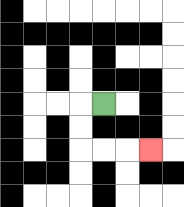{'start': '[4, 4]', 'end': '[6, 6]', 'path_directions': 'L,D,D,R,R,R', 'path_coordinates': '[[4, 4], [3, 4], [3, 5], [3, 6], [4, 6], [5, 6], [6, 6]]'}